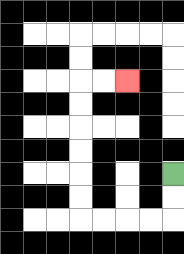{'start': '[7, 7]', 'end': '[5, 3]', 'path_directions': 'D,D,L,L,L,L,U,U,U,U,U,U,R,R', 'path_coordinates': '[[7, 7], [7, 8], [7, 9], [6, 9], [5, 9], [4, 9], [3, 9], [3, 8], [3, 7], [3, 6], [3, 5], [3, 4], [3, 3], [4, 3], [5, 3]]'}